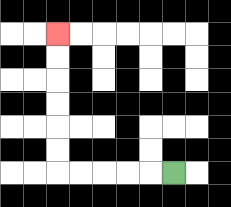{'start': '[7, 7]', 'end': '[2, 1]', 'path_directions': 'L,L,L,L,L,U,U,U,U,U,U', 'path_coordinates': '[[7, 7], [6, 7], [5, 7], [4, 7], [3, 7], [2, 7], [2, 6], [2, 5], [2, 4], [2, 3], [2, 2], [2, 1]]'}